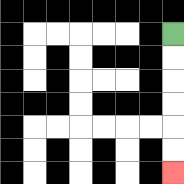{'start': '[7, 1]', 'end': '[7, 7]', 'path_directions': 'D,D,D,D,D,D', 'path_coordinates': '[[7, 1], [7, 2], [7, 3], [7, 4], [7, 5], [7, 6], [7, 7]]'}